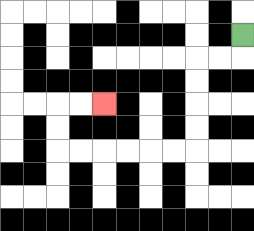{'start': '[10, 1]', 'end': '[4, 4]', 'path_directions': 'D,L,L,D,D,D,D,L,L,L,L,L,L,U,U,R,R', 'path_coordinates': '[[10, 1], [10, 2], [9, 2], [8, 2], [8, 3], [8, 4], [8, 5], [8, 6], [7, 6], [6, 6], [5, 6], [4, 6], [3, 6], [2, 6], [2, 5], [2, 4], [3, 4], [4, 4]]'}